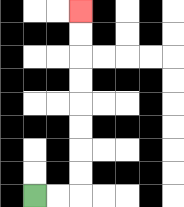{'start': '[1, 8]', 'end': '[3, 0]', 'path_directions': 'R,R,U,U,U,U,U,U,U,U', 'path_coordinates': '[[1, 8], [2, 8], [3, 8], [3, 7], [3, 6], [3, 5], [3, 4], [3, 3], [3, 2], [3, 1], [3, 0]]'}